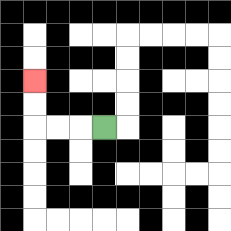{'start': '[4, 5]', 'end': '[1, 3]', 'path_directions': 'L,L,L,U,U', 'path_coordinates': '[[4, 5], [3, 5], [2, 5], [1, 5], [1, 4], [1, 3]]'}